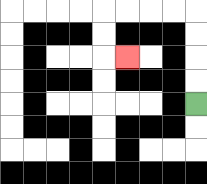{'start': '[8, 4]', 'end': '[5, 2]', 'path_directions': 'U,U,U,U,L,L,L,L,D,D,R', 'path_coordinates': '[[8, 4], [8, 3], [8, 2], [8, 1], [8, 0], [7, 0], [6, 0], [5, 0], [4, 0], [4, 1], [4, 2], [5, 2]]'}